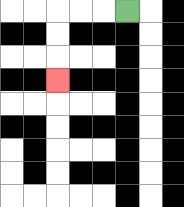{'start': '[5, 0]', 'end': '[2, 3]', 'path_directions': 'L,L,L,D,D,D', 'path_coordinates': '[[5, 0], [4, 0], [3, 0], [2, 0], [2, 1], [2, 2], [2, 3]]'}